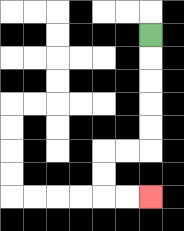{'start': '[6, 1]', 'end': '[6, 8]', 'path_directions': 'D,D,D,D,D,L,L,D,D,R,R', 'path_coordinates': '[[6, 1], [6, 2], [6, 3], [6, 4], [6, 5], [6, 6], [5, 6], [4, 6], [4, 7], [4, 8], [5, 8], [6, 8]]'}